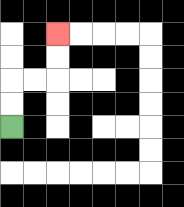{'start': '[0, 5]', 'end': '[2, 1]', 'path_directions': 'U,U,R,R,U,U', 'path_coordinates': '[[0, 5], [0, 4], [0, 3], [1, 3], [2, 3], [2, 2], [2, 1]]'}